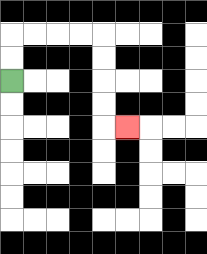{'start': '[0, 3]', 'end': '[5, 5]', 'path_directions': 'U,U,R,R,R,R,D,D,D,D,R', 'path_coordinates': '[[0, 3], [0, 2], [0, 1], [1, 1], [2, 1], [3, 1], [4, 1], [4, 2], [4, 3], [4, 4], [4, 5], [5, 5]]'}